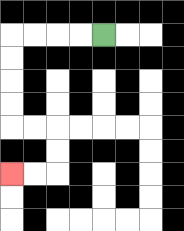{'start': '[4, 1]', 'end': '[0, 7]', 'path_directions': 'L,L,L,L,D,D,D,D,R,R,D,D,L,L', 'path_coordinates': '[[4, 1], [3, 1], [2, 1], [1, 1], [0, 1], [0, 2], [0, 3], [0, 4], [0, 5], [1, 5], [2, 5], [2, 6], [2, 7], [1, 7], [0, 7]]'}